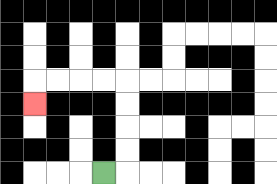{'start': '[4, 7]', 'end': '[1, 4]', 'path_directions': 'R,U,U,U,U,L,L,L,L,D', 'path_coordinates': '[[4, 7], [5, 7], [5, 6], [5, 5], [5, 4], [5, 3], [4, 3], [3, 3], [2, 3], [1, 3], [1, 4]]'}